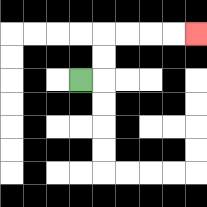{'start': '[3, 3]', 'end': '[8, 1]', 'path_directions': 'R,U,U,R,R,R,R', 'path_coordinates': '[[3, 3], [4, 3], [4, 2], [4, 1], [5, 1], [6, 1], [7, 1], [8, 1]]'}